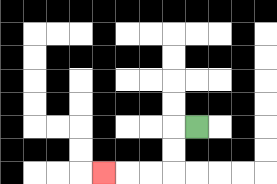{'start': '[8, 5]', 'end': '[4, 7]', 'path_directions': 'L,D,D,L,L,L', 'path_coordinates': '[[8, 5], [7, 5], [7, 6], [7, 7], [6, 7], [5, 7], [4, 7]]'}